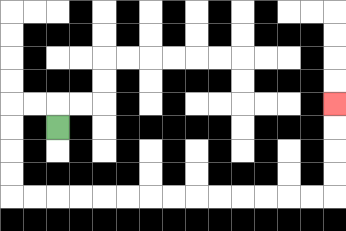{'start': '[2, 5]', 'end': '[14, 4]', 'path_directions': 'U,L,L,D,D,D,D,R,R,R,R,R,R,R,R,R,R,R,R,R,R,U,U,U,U', 'path_coordinates': '[[2, 5], [2, 4], [1, 4], [0, 4], [0, 5], [0, 6], [0, 7], [0, 8], [1, 8], [2, 8], [3, 8], [4, 8], [5, 8], [6, 8], [7, 8], [8, 8], [9, 8], [10, 8], [11, 8], [12, 8], [13, 8], [14, 8], [14, 7], [14, 6], [14, 5], [14, 4]]'}